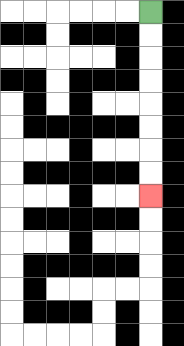{'start': '[6, 0]', 'end': '[6, 8]', 'path_directions': 'D,D,D,D,D,D,D,D', 'path_coordinates': '[[6, 0], [6, 1], [6, 2], [6, 3], [6, 4], [6, 5], [6, 6], [6, 7], [6, 8]]'}